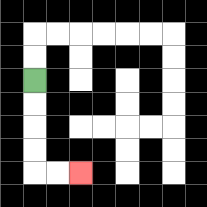{'start': '[1, 3]', 'end': '[3, 7]', 'path_directions': 'D,D,D,D,R,R', 'path_coordinates': '[[1, 3], [1, 4], [1, 5], [1, 6], [1, 7], [2, 7], [3, 7]]'}